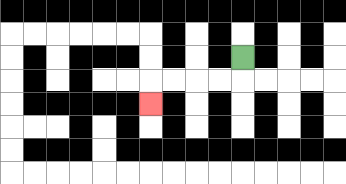{'start': '[10, 2]', 'end': '[6, 4]', 'path_directions': 'D,L,L,L,L,D', 'path_coordinates': '[[10, 2], [10, 3], [9, 3], [8, 3], [7, 3], [6, 3], [6, 4]]'}